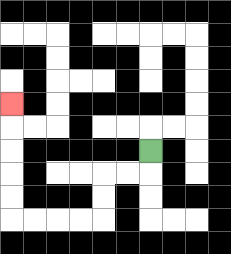{'start': '[6, 6]', 'end': '[0, 4]', 'path_directions': 'D,L,L,D,D,L,L,L,L,U,U,U,U,U', 'path_coordinates': '[[6, 6], [6, 7], [5, 7], [4, 7], [4, 8], [4, 9], [3, 9], [2, 9], [1, 9], [0, 9], [0, 8], [0, 7], [0, 6], [0, 5], [0, 4]]'}